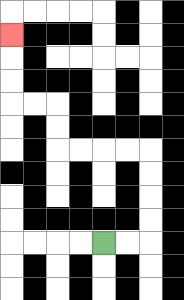{'start': '[4, 10]', 'end': '[0, 1]', 'path_directions': 'R,R,U,U,U,U,L,L,L,L,U,U,L,L,U,U,U', 'path_coordinates': '[[4, 10], [5, 10], [6, 10], [6, 9], [6, 8], [6, 7], [6, 6], [5, 6], [4, 6], [3, 6], [2, 6], [2, 5], [2, 4], [1, 4], [0, 4], [0, 3], [0, 2], [0, 1]]'}